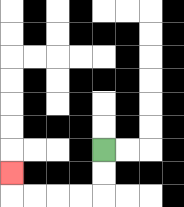{'start': '[4, 6]', 'end': '[0, 7]', 'path_directions': 'D,D,L,L,L,L,U', 'path_coordinates': '[[4, 6], [4, 7], [4, 8], [3, 8], [2, 8], [1, 8], [0, 8], [0, 7]]'}